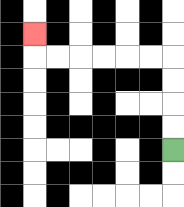{'start': '[7, 6]', 'end': '[1, 1]', 'path_directions': 'U,U,U,U,L,L,L,L,L,L,U', 'path_coordinates': '[[7, 6], [7, 5], [7, 4], [7, 3], [7, 2], [6, 2], [5, 2], [4, 2], [3, 2], [2, 2], [1, 2], [1, 1]]'}